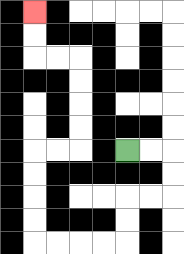{'start': '[5, 6]', 'end': '[1, 0]', 'path_directions': 'R,R,D,D,L,L,D,D,L,L,L,L,U,U,U,U,R,R,U,U,U,U,L,L,U,U', 'path_coordinates': '[[5, 6], [6, 6], [7, 6], [7, 7], [7, 8], [6, 8], [5, 8], [5, 9], [5, 10], [4, 10], [3, 10], [2, 10], [1, 10], [1, 9], [1, 8], [1, 7], [1, 6], [2, 6], [3, 6], [3, 5], [3, 4], [3, 3], [3, 2], [2, 2], [1, 2], [1, 1], [1, 0]]'}